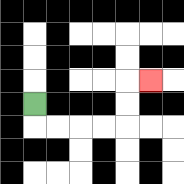{'start': '[1, 4]', 'end': '[6, 3]', 'path_directions': 'D,R,R,R,R,U,U,R', 'path_coordinates': '[[1, 4], [1, 5], [2, 5], [3, 5], [4, 5], [5, 5], [5, 4], [5, 3], [6, 3]]'}